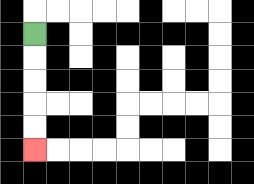{'start': '[1, 1]', 'end': '[1, 6]', 'path_directions': 'D,D,D,D,D', 'path_coordinates': '[[1, 1], [1, 2], [1, 3], [1, 4], [1, 5], [1, 6]]'}